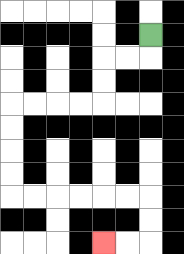{'start': '[6, 1]', 'end': '[4, 10]', 'path_directions': 'D,L,L,D,D,L,L,L,L,D,D,D,D,R,R,R,R,R,R,D,D,L,L', 'path_coordinates': '[[6, 1], [6, 2], [5, 2], [4, 2], [4, 3], [4, 4], [3, 4], [2, 4], [1, 4], [0, 4], [0, 5], [0, 6], [0, 7], [0, 8], [1, 8], [2, 8], [3, 8], [4, 8], [5, 8], [6, 8], [6, 9], [6, 10], [5, 10], [4, 10]]'}